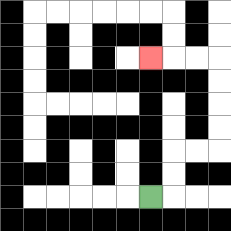{'start': '[6, 8]', 'end': '[6, 2]', 'path_directions': 'R,U,U,R,R,U,U,U,U,L,L,L', 'path_coordinates': '[[6, 8], [7, 8], [7, 7], [7, 6], [8, 6], [9, 6], [9, 5], [9, 4], [9, 3], [9, 2], [8, 2], [7, 2], [6, 2]]'}